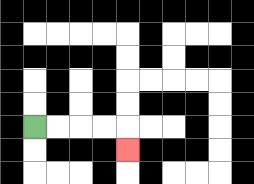{'start': '[1, 5]', 'end': '[5, 6]', 'path_directions': 'R,R,R,R,D', 'path_coordinates': '[[1, 5], [2, 5], [3, 5], [4, 5], [5, 5], [5, 6]]'}